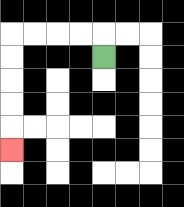{'start': '[4, 2]', 'end': '[0, 6]', 'path_directions': 'U,L,L,L,L,D,D,D,D,D', 'path_coordinates': '[[4, 2], [4, 1], [3, 1], [2, 1], [1, 1], [0, 1], [0, 2], [0, 3], [0, 4], [0, 5], [0, 6]]'}